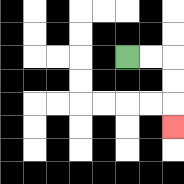{'start': '[5, 2]', 'end': '[7, 5]', 'path_directions': 'R,R,D,D,D', 'path_coordinates': '[[5, 2], [6, 2], [7, 2], [7, 3], [7, 4], [7, 5]]'}